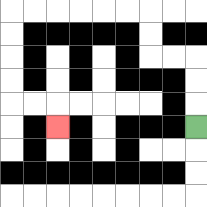{'start': '[8, 5]', 'end': '[2, 5]', 'path_directions': 'U,U,U,L,L,U,U,L,L,L,L,L,L,D,D,D,D,R,R,D', 'path_coordinates': '[[8, 5], [8, 4], [8, 3], [8, 2], [7, 2], [6, 2], [6, 1], [6, 0], [5, 0], [4, 0], [3, 0], [2, 0], [1, 0], [0, 0], [0, 1], [0, 2], [0, 3], [0, 4], [1, 4], [2, 4], [2, 5]]'}